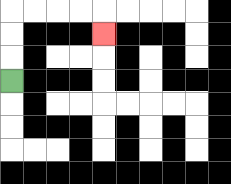{'start': '[0, 3]', 'end': '[4, 1]', 'path_directions': 'U,U,U,R,R,R,R,D', 'path_coordinates': '[[0, 3], [0, 2], [0, 1], [0, 0], [1, 0], [2, 0], [3, 0], [4, 0], [4, 1]]'}